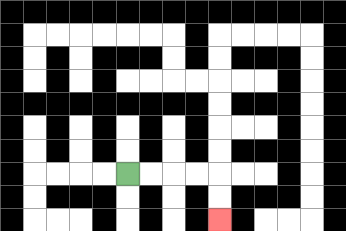{'start': '[5, 7]', 'end': '[9, 9]', 'path_directions': 'R,R,R,R,D,D', 'path_coordinates': '[[5, 7], [6, 7], [7, 7], [8, 7], [9, 7], [9, 8], [9, 9]]'}